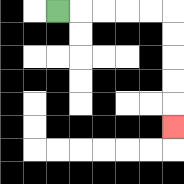{'start': '[2, 0]', 'end': '[7, 5]', 'path_directions': 'R,R,R,R,R,D,D,D,D,D', 'path_coordinates': '[[2, 0], [3, 0], [4, 0], [5, 0], [6, 0], [7, 0], [7, 1], [7, 2], [7, 3], [7, 4], [7, 5]]'}